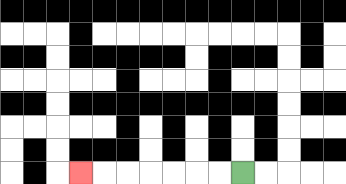{'start': '[10, 7]', 'end': '[3, 7]', 'path_directions': 'L,L,L,L,L,L,L', 'path_coordinates': '[[10, 7], [9, 7], [8, 7], [7, 7], [6, 7], [5, 7], [4, 7], [3, 7]]'}